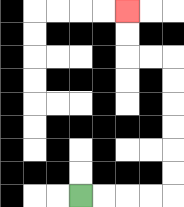{'start': '[3, 8]', 'end': '[5, 0]', 'path_directions': 'R,R,R,R,U,U,U,U,U,U,L,L,U,U', 'path_coordinates': '[[3, 8], [4, 8], [5, 8], [6, 8], [7, 8], [7, 7], [7, 6], [7, 5], [7, 4], [7, 3], [7, 2], [6, 2], [5, 2], [5, 1], [5, 0]]'}